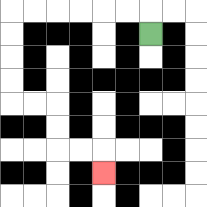{'start': '[6, 1]', 'end': '[4, 7]', 'path_directions': 'U,L,L,L,L,L,L,D,D,D,D,R,R,D,D,R,R,D', 'path_coordinates': '[[6, 1], [6, 0], [5, 0], [4, 0], [3, 0], [2, 0], [1, 0], [0, 0], [0, 1], [0, 2], [0, 3], [0, 4], [1, 4], [2, 4], [2, 5], [2, 6], [3, 6], [4, 6], [4, 7]]'}